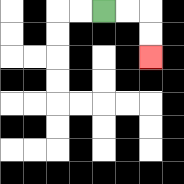{'start': '[4, 0]', 'end': '[6, 2]', 'path_directions': 'R,R,D,D', 'path_coordinates': '[[4, 0], [5, 0], [6, 0], [6, 1], [6, 2]]'}